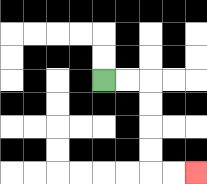{'start': '[4, 3]', 'end': '[8, 7]', 'path_directions': 'R,R,D,D,D,D,R,R', 'path_coordinates': '[[4, 3], [5, 3], [6, 3], [6, 4], [6, 5], [6, 6], [6, 7], [7, 7], [8, 7]]'}